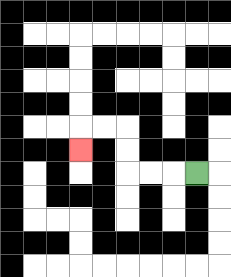{'start': '[8, 7]', 'end': '[3, 6]', 'path_directions': 'L,L,L,U,U,L,L,D', 'path_coordinates': '[[8, 7], [7, 7], [6, 7], [5, 7], [5, 6], [5, 5], [4, 5], [3, 5], [3, 6]]'}